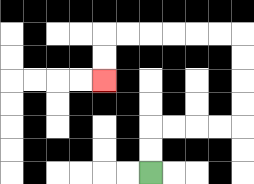{'start': '[6, 7]', 'end': '[4, 3]', 'path_directions': 'U,U,R,R,R,R,U,U,U,U,L,L,L,L,L,L,D,D', 'path_coordinates': '[[6, 7], [6, 6], [6, 5], [7, 5], [8, 5], [9, 5], [10, 5], [10, 4], [10, 3], [10, 2], [10, 1], [9, 1], [8, 1], [7, 1], [6, 1], [5, 1], [4, 1], [4, 2], [4, 3]]'}